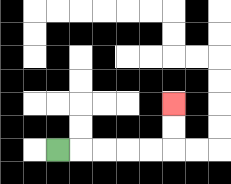{'start': '[2, 6]', 'end': '[7, 4]', 'path_directions': 'R,R,R,R,R,U,U', 'path_coordinates': '[[2, 6], [3, 6], [4, 6], [5, 6], [6, 6], [7, 6], [7, 5], [7, 4]]'}